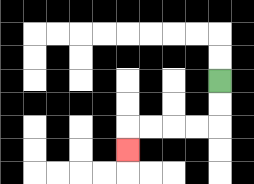{'start': '[9, 3]', 'end': '[5, 6]', 'path_directions': 'D,D,L,L,L,L,D', 'path_coordinates': '[[9, 3], [9, 4], [9, 5], [8, 5], [7, 5], [6, 5], [5, 5], [5, 6]]'}